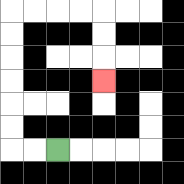{'start': '[2, 6]', 'end': '[4, 3]', 'path_directions': 'L,L,U,U,U,U,U,U,R,R,R,R,D,D,D', 'path_coordinates': '[[2, 6], [1, 6], [0, 6], [0, 5], [0, 4], [0, 3], [0, 2], [0, 1], [0, 0], [1, 0], [2, 0], [3, 0], [4, 0], [4, 1], [4, 2], [4, 3]]'}